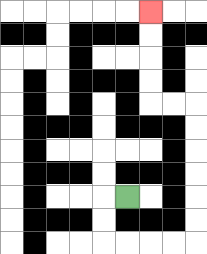{'start': '[5, 8]', 'end': '[6, 0]', 'path_directions': 'L,D,D,R,R,R,R,U,U,U,U,U,U,L,L,U,U,U,U', 'path_coordinates': '[[5, 8], [4, 8], [4, 9], [4, 10], [5, 10], [6, 10], [7, 10], [8, 10], [8, 9], [8, 8], [8, 7], [8, 6], [8, 5], [8, 4], [7, 4], [6, 4], [6, 3], [6, 2], [6, 1], [6, 0]]'}